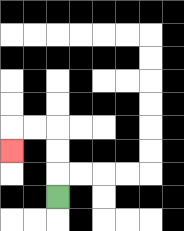{'start': '[2, 8]', 'end': '[0, 6]', 'path_directions': 'U,U,U,L,L,D', 'path_coordinates': '[[2, 8], [2, 7], [2, 6], [2, 5], [1, 5], [0, 5], [0, 6]]'}